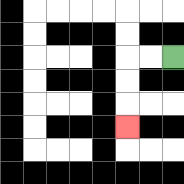{'start': '[7, 2]', 'end': '[5, 5]', 'path_directions': 'L,L,D,D,D', 'path_coordinates': '[[7, 2], [6, 2], [5, 2], [5, 3], [5, 4], [5, 5]]'}